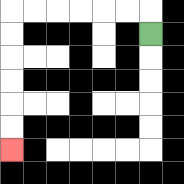{'start': '[6, 1]', 'end': '[0, 6]', 'path_directions': 'U,L,L,L,L,L,L,D,D,D,D,D,D', 'path_coordinates': '[[6, 1], [6, 0], [5, 0], [4, 0], [3, 0], [2, 0], [1, 0], [0, 0], [0, 1], [0, 2], [0, 3], [0, 4], [0, 5], [0, 6]]'}